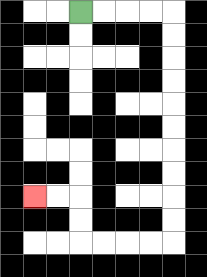{'start': '[3, 0]', 'end': '[1, 8]', 'path_directions': 'R,R,R,R,D,D,D,D,D,D,D,D,D,D,L,L,L,L,U,U,L,L', 'path_coordinates': '[[3, 0], [4, 0], [5, 0], [6, 0], [7, 0], [7, 1], [7, 2], [7, 3], [7, 4], [7, 5], [7, 6], [7, 7], [7, 8], [7, 9], [7, 10], [6, 10], [5, 10], [4, 10], [3, 10], [3, 9], [3, 8], [2, 8], [1, 8]]'}